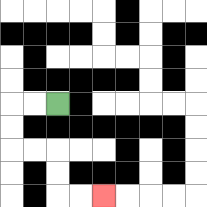{'start': '[2, 4]', 'end': '[4, 8]', 'path_directions': 'L,L,D,D,R,R,D,D,R,R', 'path_coordinates': '[[2, 4], [1, 4], [0, 4], [0, 5], [0, 6], [1, 6], [2, 6], [2, 7], [2, 8], [3, 8], [4, 8]]'}